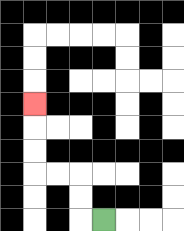{'start': '[4, 9]', 'end': '[1, 4]', 'path_directions': 'L,U,U,L,L,U,U,U', 'path_coordinates': '[[4, 9], [3, 9], [3, 8], [3, 7], [2, 7], [1, 7], [1, 6], [1, 5], [1, 4]]'}